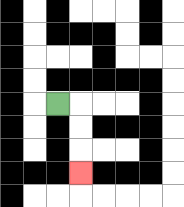{'start': '[2, 4]', 'end': '[3, 7]', 'path_directions': 'R,D,D,D', 'path_coordinates': '[[2, 4], [3, 4], [3, 5], [3, 6], [3, 7]]'}